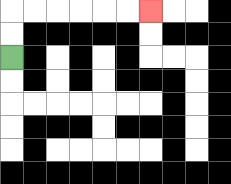{'start': '[0, 2]', 'end': '[6, 0]', 'path_directions': 'U,U,R,R,R,R,R,R', 'path_coordinates': '[[0, 2], [0, 1], [0, 0], [1, 0], [2, 0], [3, 0], [4, 0], [5, 0], [6, 0]]'}